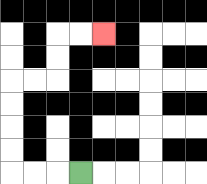{'start': '[3, 7]', 'end': '[4, 1]', 'path_directions': 'L,L,L,U,U,U,U,R,R,U,U,R,R', 'path_coordinates': '[[3, 7], [2, 7], [1, 7], [0, 7], [0, 6], [0, 5], [0, 4], [0, 3], [1, 3], [2, 3], [2, 2], [2, 1], [3, 1], [4, 1]]'}